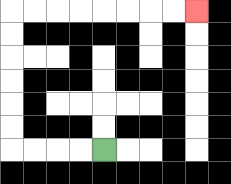{'start': '[4, 6]', 'end': '[8, 0]', 'path_directions': 'L,L,L,L,U,U,U,U,U,U,R,R,R,R,R,R,R,R', 'path_coordinates': '[[4, 6], [3, 6], [2, 6], [1, 6], [0, 6], [0, 5], [0, 4], [0, 3], [0, 2], [0, 1], [0, 0], [1, 0], [2, 0], [3, 0], [4, 0], [5, 0], [6, 0], [7, 0], [8, 0]]'}